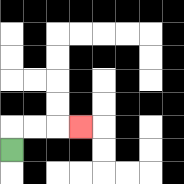{'start': '[0, 6]', 'end': '[3, 5]', 'path_directions': 'U,R,R,R', 'path_coordinates': '[[0, 6], [0, 5], [1, 5], [2, 5], [3, 5]]'}